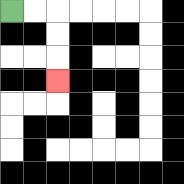{'start': '[0, 0]', 'end': '[2, 3]', 'path_directions': 'R,R,D,D,D', 'path_coordinates': '[[0, 0], [1, 0], [2, 0], [2, 1], [2, 2], [2, 3]]'}